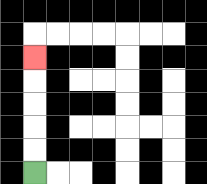{'start': '[1, 7]', 'end': '[1, 2]', 'path_directions': 'U,U,U,U,U', 'path_coordinates': '[[1, 7], [1, 6], [1, 5], [1, 4], [1, 3], [1, 2]]'}